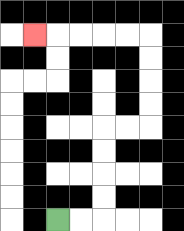{'start': '[2, 9]', 'end': '[1, 1]', 'path_directions': 'R,R,U,U,U,U,R,R,U,U,U,U,L,L,L,L,L', 'path_coordinates': '[[2, 9], [3, 9], [4, 9], [4, 8], [4, 7], [4, 6], [4, 5], [5, 5], [6, 5], [6, 4], [6, 3], [6, 2], [6, 1], [5, 1], [4, 1], [3, 1], [2, 1], [1, 1]]'}